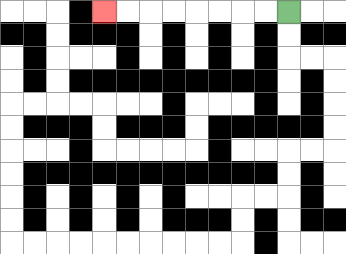{'start': '[12, 0]', 'end': '[4, 0]', 'path_directions': 'L,L,L,L,L,L,L,L', 'path_coordinates': '[[12, 0], [11, 0], [10, 0], [9, 0], [8, 0], [7, 0], [6, 0], [5, 0], [4, 0]]'}